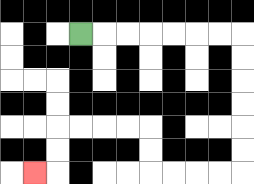{'start': '[3, 1]', 'end': '[1, 7]', 'path_directions': 'R,R,R,R,R,R,R,D,D,D,D,D,D,L,L,L,L,U,U,L,L,L,L,D,D,L', 'path_coordinates': '[[3, 1], [4, 1], [5, 1], [6, 1], [7, 1], [8, 1], [9, 1], [10, 1], [10, 2], [10, 3], [10, 4], [10, 5], [10, 6], [10, 7], [9, 7], [8, 7], [7, 7], [6, 7], [6, 6], [6, 5], [5, 5], [4, 5], [3, 5], [2, 5], [2, 6], [2, 7], [1, 7]]'}